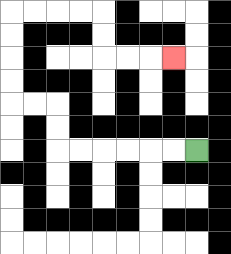{'start': '[8, 6]', 'end': '[7, 2]', 'path_directions': 'L,L,L,L,L,L,U,U,L,L,U,U,U,U,R,R,R,R,D,D,R,R,R', 'path_coordinates': '[[8, 6], [7, 6], [6, 6], [5, 6], [4, 6], [3, 6], [2, 6], [2, 5], [2, 4], [1, 4], [0, 4], [0, 3], [0, 2], [0, 1], [0, 0], [1, 0], [2, 0], [3, 0], [4, 0], [4, 1], [4, 2], [5, 2], [6, 2], [7, 2]]'}